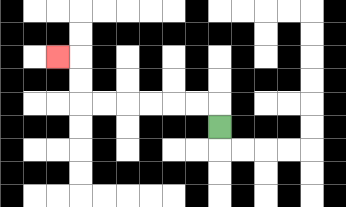{'start': '[9, 5]', 'end': '[2, 2]', 'path_directions': 'U,L,L,L,L,L,L,U,U,L', 'path_coordinates': '[[9, 5], [9, 4], [8, 4], [7, 4], [6, 4], [5, 4], [4, 4], [3, 4], [3, 3], [3, 2], [2, 2]]'}